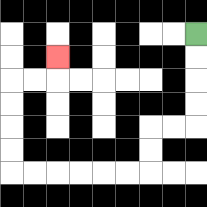{'start': '[8, 1]', 'end': '[2, 2]', 'path_directions': 'D,D,D,D,L,L,D,D,L,L,L,L,L,L,U,U,U,U,R,R,U', 'path_coordinates': '[[8, 1], [8, 2], [8, 3], [8, 4], [8, 5], [7, 5], [6, 5], [6, 6], [6, 7], [5, 7], [4, 7], [3, 7], [2, 7], [1, 7], [0, 7], [0, 6], [0, 5], [0, 4], [0, 3], [1, 3], [2, 3], [2, 2]]'}